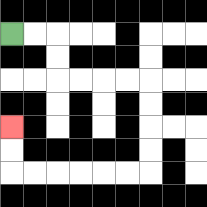{'start': '[0, 1]', 'end': '[0, 5]', 'path_directions': 'R,R,D,D,R,R,R,R,D,D,D,D,L,L,L,L,L,L,U,U', 'path_coordinates': '[[0, 1], [1, 1], [2, 1], [2, 2], [2, 3], [3, 3], [4, 3], [5, 3], [6, 3], [6, 4], [6, 5], [6, 6], [6, 7], [5, 7], [4, 7], [3, 7], [2, 7], [1, 7], [0, 7], [0, 6], [0, 5]]'}